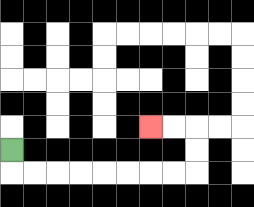{'start': '[0, 6]', 'end': '[6, 5]', 'path_directions': 'D,R,R,R,R,R,R,R,R,U,U,L,L', 'path_coordinates': '[[0, 6], [0, 7], [1, 7], [2, 7], [3, 7], [4, 7], [5, 7], [6, 7], [7, 7], [8, 7], [8, 6], [8, 5], [7, 5], [6, 5]]'}